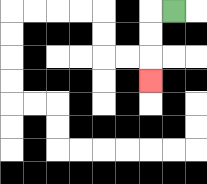{'start': '[7, 0]', 'end': '[6, 3]', 'path_directions': 'L,D,D,D', 'path_coordinates': '[[7, 0], [6, 0], [6, 1], [6, 2], [6, 3]]'}